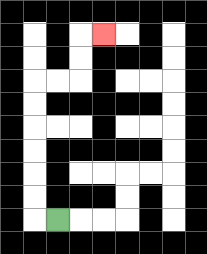{'start': '[2, 9]', 'end': '[4, 1]', 'path_directions': 'L,U,U,U,U,U,U,R,R,U,U,R', 'path_coordinates': '[[2, 9], [1, 9], [1, 8], [1, 7], [1, 6], [1, 5], [1, 4], [1, 3], [2, 3], [3, 3], [3, 2], [3, 1], [4, 1]]'}